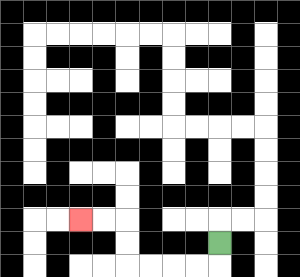{'start': '[9, 10]', 'end': '[3, 9]', 'path_directions': 'D,L,L,L,L,U,U,L,L', 'path_coordinates': '[[9, 10], [9, 11], [8, 11], [7, 11], [6, 11], [5, 11], [5, 10], [5, 9], [4, 9], [3, 9]]'}